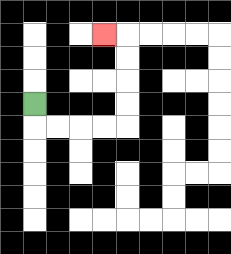{'start': '[1, 4]', 'end': '[4, 1]', 'path_directions': 'D,R,R,R,R,U,U,U,U,L', 'path_coordinates': '[[1, 4], [1, 5], [2, 5], [3, 5], [4, 5], [5, 5], [5, 4], [5, 3], [5, 2], [5, 1], [4, 1]]'}